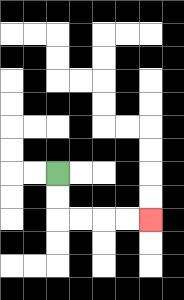{'start': '[2, 7]', 'end': '[6, 9]', 'path_directions': 'D,D,R,R,R,R', 'path_coordinates': '[[2, 7], [2, 8], [2, 9], [3, 9], [4, 9], [5, 9], [6, 9]]'}